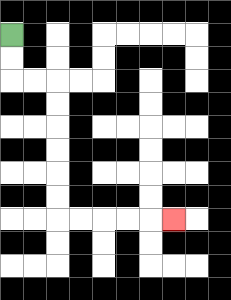{'start': '[0, 1]', 'end': '[7, 9]', 'path_directions': 'D,D,R,R,D,D,D,D,D,D,R,R,R,R,R', 'path_coordinates': '[[0, 1], [0, 2], [0, 3], [1, 3], [2, 3], [2, 4], [2, 5], [2, 6], [2, 7], [2, 8], [2, 9], [3, 9], [4, 9], [5, 9], [6, 9], [7, 9]]'}